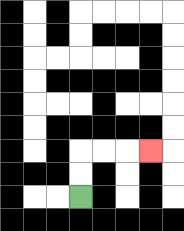{'start': '[3, 8]', 'end': '[6, 6]', 'path_directions': 'U,U,R,R,R', 'path_coordinates': '[[3, 8], [3, 7], [3, 6], [4, 6], [5, 6], [6, 6]]'}